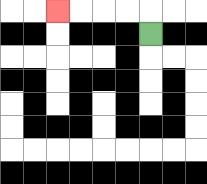{'start': '[6, 1]', 'end': '[2, 0]', 'path_directions': 'U,L,L,L,L', 'path_coordinates': '[[6, 1], [6, 0], [5, 0], [4, 0], [3, 0], [2, 0]]'}